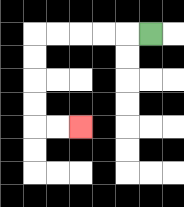{'start': '[6, 1]', 'end': '[3, 5]', 'path_directions': 'L,L,L,L,L,D,D,D,D,R,R', 'path_coordinates': '[[6, 1], [5, 1], [4, 1], [3, 1], [2, 1], [1, 1], [1, 2], [1, 3], [1, 4], [1, 5], [2, 5], [3, 5]]'}